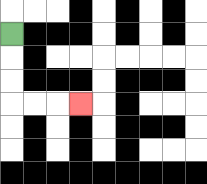{'start': '[0, 1]', 'end': '[3, 4]', 'path_directions': 'D,D,D,R,R,R', 'path_coordinates': '[[0, 1], [0, 2], [0, 3], [0, 4], [1, 4], [2, 4], [3, 4]]'}